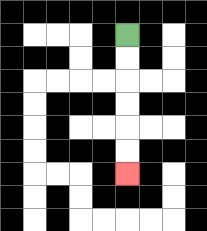{'start': '[5, 1]', 'end': '[5, 7]', 'path_directions': 'D,D,D,D,D,D', 'path_coordinates': '[[5, 1], [5, 2], [5, 3], [5, 4], [5, 5], [5, 6], [5, 7]]'}